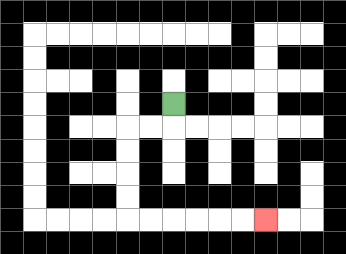{'start': '[7, 4]', 'end': '[11, 9]', 'path_directions': 'D,L,L,D,D,D,D,R,R,R,R,R,R', 'path_coordinates': '[[7, 4], [7, 5], [6, 5], [5, 5], [5, 6], [5, 7], [5, 8], [5, 9], [6, 9], [7, 9], [8, 9], [9, 9], [10, 9], [11, 9]]'}